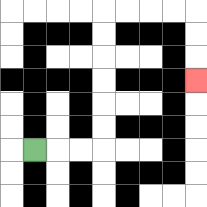{'start': '[1, 6]', 'end': '[8, 3]', 'path_directions': 'R,R,R,U,U,U,U,U,U,R,R,R,R,D,D,D', 'path_coordinates': '[[1, 6], [2, 6], [3, 6], [4, 6], [4, 5], [4, 4], [4, 3], [4, 2], [4, 1], [4, 0], [5, 0], [6, 0], [7, 0], [8, 0], [8, 1], [8, 2], [8, 3]]'}